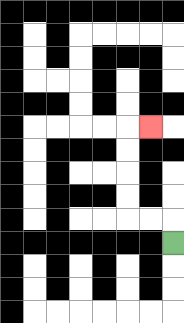{'start': '[7, 10]', 'end': '[6, 5]', 'path_directions': 'U,L,L,U,U,U,U,R', 'path_coordinates': '[[7, 10], [7, 9], [6, 9], [5, 9], [5, 8], [5, 7], [5, 6], [5, 5], [6, 5]]'}